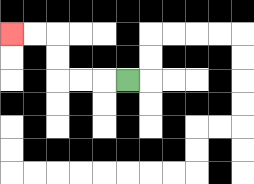{'start': '[5, 3]', 'end': '[0, 1]', 'path_directions': 'L,L,L,U,U,L,L', 'path_coordinates': '[[5, 3], [4, 3], [3, 3], [2, 3], [2, 2], [2, 1], [1, 1], [0, 1]]'}